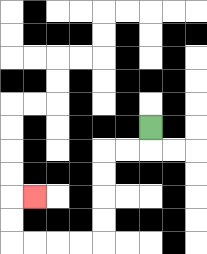{'start': '[6, 5]', 'end': '[1, 8]', 'path_directions': 'D,L,L,D,D,D,D,L,L,L,L,U,U,R', 'path_coordinates': '[[6, 5], [6, 6], [5, 6], [4, 6], [4, 7], [4, 8], [4, 9], [4, 10], [3, 10], [2, 10], [1, 10], [0, 10], [0, 9], [0, 8], [1, 8]]'}